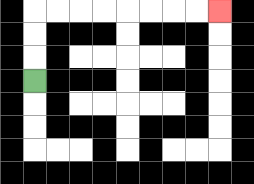{'start': '[1, 3]', 'end': '[9, 0]', 'path_directions': 'U,U,U,R,R,R,R,R,R,R,R', 'path_coordinates': '[[1, 3], [1, 2], [1, 1], [1, 0], [2, 0], [3, 0], [4, 0], [5, 0], [6, 0], [7, 0], [8, 0], [9, 0]]'}